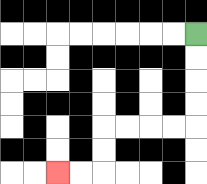{'start': '[8, 1]', 'end': '[2, 7]', 'path_directions': 'D,D,D,D,L,L,L,L,D,D,L,L', 'path_coordinates': '[[8, 1], [8, 2], [8, 3], [8, 4], [8, 5], [7, 5], [6, 5], [5, 5], [4, 5], [4, 6], [4, 7], [3, 7], [2, 7]]'}